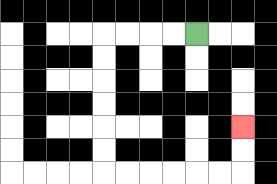{'start': '[8, 1]', 'end': '[10, 5]', 'path_directions': 'L,L,L,L,D,D,D,D,D,D,R,R,R,R,R,R,U,U', 'path_coordinates': '[[8, 1], [7, 1], [6, 1], [5, 1], [4, 1], [4, 2], [4, 3], [4, 4], [4, 5], [4, 6], [4, 7], [5, 7], [6, 7], [7, 7], [8, 7], [9, 7], [10, 7], [10, 6], [10, 5]]'}